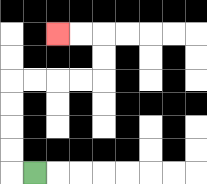{'start': '[1, 7]', 'end': '[2, 1]', 'path_directions': 'L,U,U,U,U,R,R,R,R,U,U,L,L', 'path_coordinates': '[[1, 7], [0, 7], [0, 6], [0, 5], [0, 4], [0, 3], [1, 3], [2, 3], [3, 3], [4, 3], [4, 2], [4, 1], [3, 1], [2, 1]]'}